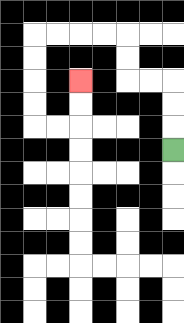{'start': '[7, 6]', 'end': '[3, 3]', 'path_directions': 'U,U,U,L,L,U,U,L,L,L,L,D,D,D,D,R,R,U,U', 'path_coordinates': '[[7, 6], [7, 5], [7, 4], [7, 3], [6, 3], [5, 3], [5, 2], [5, 1], [4, 1], [3, 1], [2, 1], [1, 1], [1, 2], [1, 3], [1, 4], [1, 5], [2, 5], [3, 5], [3, 4], [3, 3]]'}